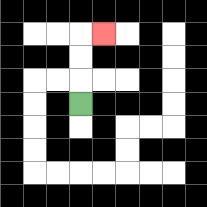{'start': '[3, 4]', 'end': '[4, 1]', 'path_directions': 'U,U,U,R', 'path_coordinates': '[[3, 4], [3, 3], [3, 2], [3, 1], [4, 1]]'}